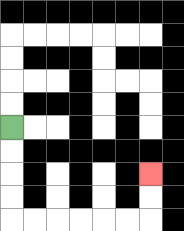{'start': '[0, 5]', 'end': '[6, 7]', 'path_directions': 'D,D,D,D,R,R,R,R,R,R,U,U', 'path_coordinates': '[[0, 5], [0, 6], [0, 7], [0, 8], [0, 9], [1, 9], [2, 9], [3, 9], [4, 9], [5, 9], [6, 9], [6, 8], [6, 7]]'}